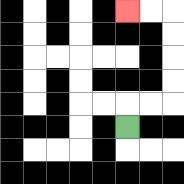{'start': '[5, 5]', 'end': '[5, 0]', 'path_directions': 'U,R,R,U,U,U,U,L,L', 'path_coordinates': '[[5, 5], [5, 4], [6, 4], [7, 4], [7, 3], [7, 2], [7, 1], [7, 0], [6, 0], [5, 0]]'}